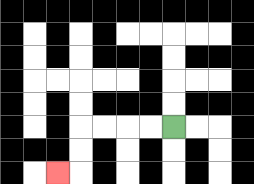{'start': '[7, 5]', 'end': '[2, 7]', 'path_directions': 'L,L,L,L,D,D,L', 'path_coordinates': '[[7, 5], [6, 5], [5, 5], [4, 5], [3, 5], [3, 6], [3, 7], [2, 7]]'}